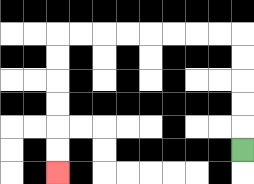{'start': '[10, 6]', 'end': '[2, 7]', 'path_directions': 'U,U,U,U,U,L,L,L,L,L,L,L,L,D,D,D,D,D,D', 'path_coordinates': '[[10, 6], [10, 5], [10, 4], [10, 3], [10, 2], [10, 1], [9, 1], [8, 1], [7, 1], [6, 1], [5, 1], [4, 1], [3, 1], [2, 1], [2, 2], [2, 3], [2, 4], [2, 5], [2, 6], [2, 7]]'}